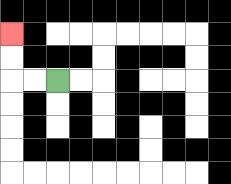{'start': '[2, 3]', 'end': '[0, 1]', 'path_directions': 'L,L,U,U', 'path_coordinates': '[[2, 3], [1, 3], [0, 3], [0, 2], [0, 1]]'}